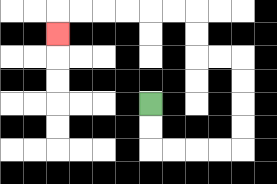{'start': '[6, 4]', 'end': '[2, 1]', 'path_directions': 'D,D,R,R,R,R,U,U,U,U,L,L,U,U,L,L,L,L,L,L,D', 'path_coordinates': '[[6, 4], [6, 5], [6, 6], [7, 6], [8, 6], [9, 6], [10, 6], [10, 5], [10, 4], [10, 3], [10, 2], [9, 2], [8, 2], [8, 1], [8, 0], [7, 0], [6, 0], [5, 0], [4, 0], [3, 0], [2, 0], [2, 1]]'}